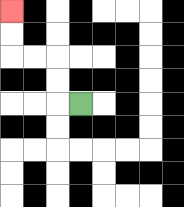{'start': '[3, 4]', 'end': '[0, 0]', 'path_directions': 'L,U,U,L,L,U,U', 'path_coordinates': '[[3, 4], [2, 4], [2, 3], [2, 2], [1, 2], [0, 2], [0, 1], [0, 0]]'}